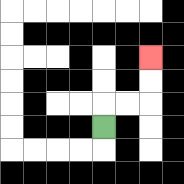{'start': '[4, 5]', 'end': '[6, 2]', 'path_directions': 'U,R,R,U,U', 'path_coordinates': '[[4, 5], [4, 4], [5, 4], [6, 4], [6, 3], [6, 2]]'}